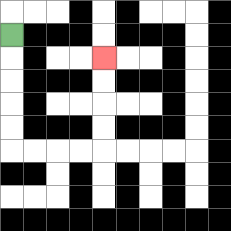{'start': '[0, 1]', 'end': '[4, 2]', 'path_directions': 'D,D,D,D,D,R,R,R,R,U,U,U,U', 'path_coordinates': '[[0, 1], [0, 2], [0, 3], [0, 4], [0, 5], [0, 6], [1, 6], [2, 6], [3, 6], [4, 6], [4, 5], [4, 4], [4, 3], [4, 2]]'}